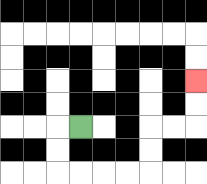{'start': '[3, 5]', 'end': '[8, 3]', 'path_directions': 'L,D,D,R,R,R,R,U,U,R,R,U,U', 'path_coordinates': '[[3, 5], [2, 5], [2, 6], [2, 7], [3, 7], [4, 7], [5, 7], [6, 7], [6, 6], [6, 5], [7, 5], [8, 5], [8, 4], [8, 3]]'}